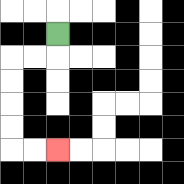{'start': '[2, 1]', 'end': '[2, 6]', 'path_directions': 'D,L,L,D,D,D,D,R,R', 'path_coordinates': '[[2, 1], [2, 2], [1, 2], [0, 2], [0, 3], [0, 4], [0, 5], [0, 6], [1, 6], [2, 6]]'}